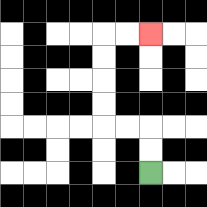{'start': '[6, 7]', 'end': '[6, 1]', 'path_directions': 'U,U,L,L,U,U,U,U,R,R', 'path_coordinates': '[[6, 7], [6, 6], [6, 5], [5, 5], [4, 5], [4, 4], [4, 3], [4, 2], [4, 1], [5, 1], [6, 1]]'}